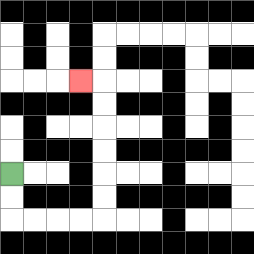{'start': '[0, 7]', 'end': '[3, 3]', 'path_directions': 'D,D,R,R,R,R,U,U,U,U,U,U,L', 'path_coordinates': '[[0, 7], [0, 8], [0, 9], [1, 9], [2, 9], [3, 9], [4, 9], [4, 8], [4, 7], [4, 6], [4, 5], [4, 4], [4, 3], [3, 3]]'}